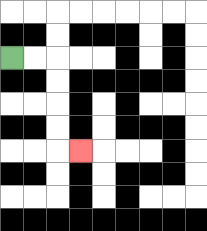{'start': '[0, 2]', 'end': '[3, 6]', 'path_directions': 'R,R,D,D,D,D,R', 'path_coordinates': '[[0, 2], [1, 2], [2, 2], [2, 3], [2, 4], [2, 5], [2, 6], [3, 6]]'}